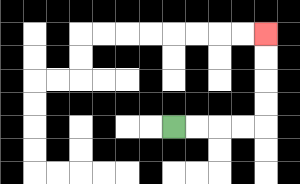{'start': '[7, 5]', 'end': '[11, 1]', 'path_directions': 'R,R,R,R,U,U,U,U', 'path_coordinates': '[[7, 5], [8, 5], [9, 5], [10, 5], [11, 5], [11, 4], [11, 3], [11, 2], [11, 1]]'}